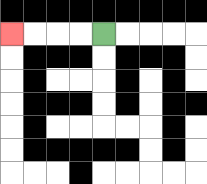{'start': '[4, 1]', 'end': '[0, 1]', 'path_directions': 'L,L,L,L', 'path_coordinates': '[[4, 1], [3, 1], [2, 1], [1, 1], [0, 1]]'}